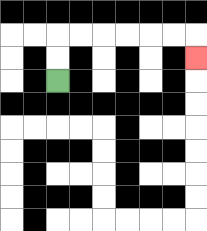{'start': '[2, 3]', 'end': '[8, 2]', 'path_directions': 'U,U,R,R,R,R,R,R,D', 'path_coordinates': '[[2, 3], [2, 2], [2, 1], [3, 1], [4, 1], [5, 1], [6, 1], [7, 1], [8, 1], [8, 2]]'}